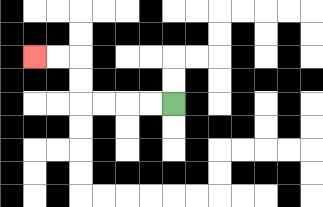{'start': '[7, 4]', 'end': '[1, 2]', 'path_directions': 'L,L,L,L,U,U,L,L', 'path_coordinates': '[[7, 4], [6, 4], [5, 4], [4, 4], [3, 4], [3, 3], [3, 2], [2, 2], [1, 2]]'}